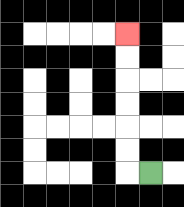{'start': '[6, 7]', 'end': '[5, 1]', 'path_directions': 'L,U,U,U,U,U,U', 'path_coordinates': '[[6, 7], [5, 7], [5, 6], [5, 5], [5, 4], [5, 3], [5, 2], [5, 1]]'}